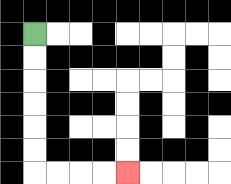{'start': '[1, 1]', 'end': '[5, 7]', 'path_directions': 'D,D,D,D,D,D,R,R,R,R', 'path_coordinates': '[[1, 1], [1, 2], [1, 3], [1, 4], [1, 5], [1, 6], [1, 7], [2, 7], [3, 7], [4, 7], [5, 7]]'}